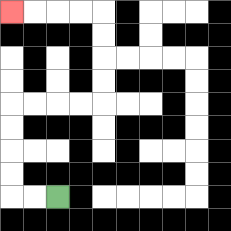{'start': '[2, 8]', 'end': '[0, 0]', 'path_directions': 'L,L,U,U,U,U,R,R,R,R,U,U,U,U,L,L,L,L', 'path_coordinates': '[[2, 8], [1, 8], [0, 8], [0, 7], [0, 6], [0, 5], [0, 4], [1, 4], [2, 4], [3, 4], [4, 4], [4, 3], [4, 2], [4, 1], [4, 0], [3, 0], [2, 0], [1, 0], [0, 0]]'}